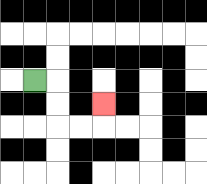{'start': '[1, 3]', 'end': '[4, 4]', 'path_directions': 'R,D,D,R,R,U', 'path_coordinates': '[[1, 3], [2, 3], [2, 4], [2, 5], [3, 5], [4, 5], [4, 4]]'}